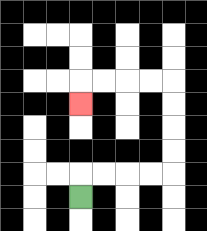{'start': '[3, 8]', 'end': '[3, 4]', 'path_directions': 'U,R,R,R,R,U,U,U,U,L,L,L,L,D', 'path_coordinates': '[[3, 8], [3, 7], [4, 7], [5, 7], [6, 7], [7, 7], [7, 6], [7, 5], [7, 4], [7, 3], [6, 3], [5, 3], [4, 3], [3, 3], [3, 4]]'}